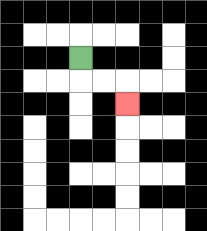{'start': '[3, 2]', 'end': '[5, 4]', 'path_directions': 'D,R,R,D', 'path_coordinates': '[[3, 2], [3, 3], [4, 3], [5, 3], [5, 4]]'}